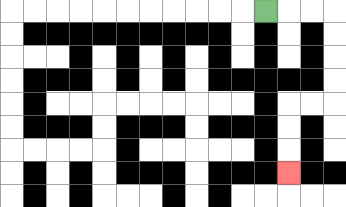{'start': '[11, 0]', 'end': '[12, 7]', 'path_directions': 'R,R,R,D,D,D,D,L,L,D,D,D', 'path_coordinates': '[[11, 0], [12, 0], [13, 0], [14, 0], [14, 1], [14, 2], [14, 3], [14, 4], [13, 4], [12, 4], [12, 5], [12, 6], [12, 7]]'}